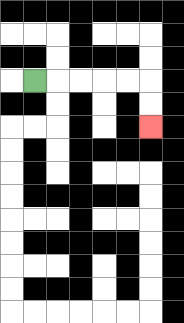{'start': '[1, 3]', 'end': '[6, 5]', 'path_directions': 'R,R,R,R,R,D,D', 'path_coordinates': '[[1, 3], [2, 3], [3, 3], [4, 3], [5, 3], [6, 3], [6, 4], [6, 5]]'}